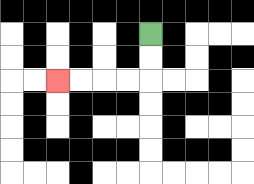{'start': '[6, 1]', 'end': '[2, 3]', 'path_directions': 'D,D,L,L,L,L', 'path_coordinates': '[[6, 1], [6, 2], [6, 3], [5, 3], [4, 3], [3, 3], [2, 3]]'}